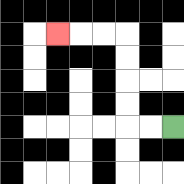{'start': '[7, 5]', 'end': '[2, 1]', 'path_directions': 'L,L,U,U,U,U,L,L,L', 'path_coordinates': '[[7, 5], [6, 5], [5, 5], [5, 4], [5, 3], [5, 2], [5, 1], [4, 1], [3, 1], [2, 1]]'}